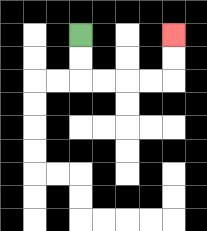{'start': '[3, 1]', 'end': '[7, 1]', 'path_directions': 'D,D,R,R,R,R,U,U', 'path_coordinates': '[[3, 1], [3, 2], [3, 3], [4, 3], [5, 3], [6, 3], [7, 3], [7, 2], [7, 1]]'}